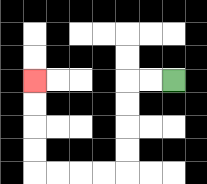{'start': '[7, 3]', 'end': '[1, 3]', 'path_directions': 'L,L,D,D,D,D,L,L,L,L,U,U,U,U', 'path_coordinates': '[[7, 3], [6, 3], [5, 3], [5, 4], [5, 5], [5, 6], [5, 7], [4, 7], [3, 7], [2, 7], [1, 7], [1, 6], [1, 5], [1, 4], [1, 3]]'}